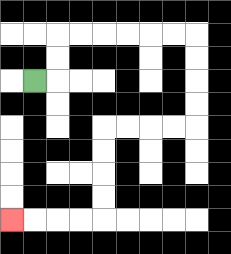{'start': '[1, 3]', 'end': '[0, 9]', 'path_directions': 'R,U,U,R,R,R,R,R,R,D,D,D,D,L,L,L,L,D,D,D,D,L,L,L,L', 'path_coordinates': '[[1, 3], [2, 3], [2, 2], [2, 1], [3, 1], [4, 1], [5, 1], [6, 1], [7, 1], [8, 1], [8, 2], [8, 3], [8, 4], [8, 5], [7, 5], [6, 5], [5, 5], [4, 5], [4, 6], [4, 7], [4, 8], [4, 9], [3, 9], [2, 9], [1, 9], [0, 9]]'}